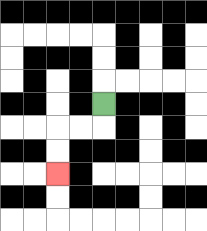{'start': '[4, 4]', 'end': '[2, 7]', 'path_directions': 'D,L,L,D,D', 'path_coordinates': '[[4, 4], [4, 5], [3, 5], [2, 5], [2, 6], [2, 7]]'}